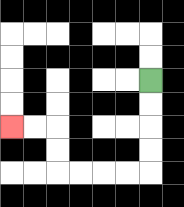{'start': '[6, 3]', 'end': '[0, 5]', 'path_directions': 'D,D,D,D,L,L,L,L,U,U,L,L', 'path_coordinates': '[[6, 3], [6, 4], [6, 5], [6, 6], [6, 7], [5, 7], [4, 7], [3, 7], [2, 7], [2, 6], [2, 5], [1, 5], [0, 5]]'}